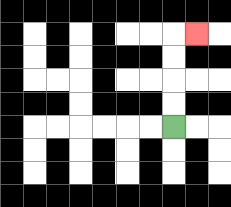{'start': '[7, 5]', 'end': '[8, 1]', 'path_directions': 'U,U,U,U,R', 'path_coordinates': '[[7, 5], [7, 4], [7, 3], [7, 2], [7, 1], [8, 1]]'}